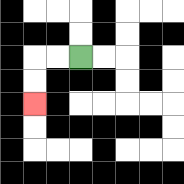{'start': '[3, 2]', 'end': '[1, 4]', 'path_directions': 'L,L,D,D', 'path_coordinates': '[[3, 2], [2, 2], [1, 2], [1, 3], [1, 4]]'}